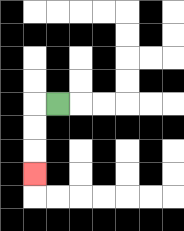{'start': '[2, 4]', 'end': '[1, 7]', 'path_directions': 'L,D,D,D', 'path_coordinates': '[[2, 4], [1, 4], [1, 5], [1, 6], [1, 7]]'}